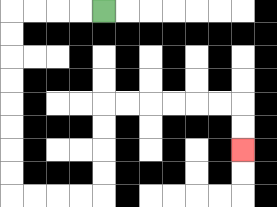{'start': '[4, 0]', 'end': '[10, 6]', 'path_directions': 'L,L,L,L,D,D,D,D,D,D,D,D,R,R,R,R,U,U,U,U,R,R,R,R,R,R,D,D', 'path_coordinates': '[[4, 0], [3, 0], [2, 0], [1, 0], [0, 0], [0, 1], [0, 2], [0, 3], [0, 4], [0, 5], [0, 6], [0, 7], [0, 8], [1, 8], [2, 8], [3, 8], [4, 8], [4, 7], [4, 6], [4, 5], [4, 4], [5, 4], [6, 4], [7, 4], [8, 4], [9, 4], [10, 4], [10, 5], [10, 6]]'}